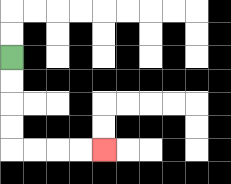{'start': '[0, 2]', 'end': '[4, 6]', 'path_directions': 'D,D,D,D,R,R,R,R', 'path_coordinates': '[[0, 2], [0, 3], [0, 4], [0, 5], [0, 6], [1, 6], [2, 6], [3, 6], [4, 6]]'}